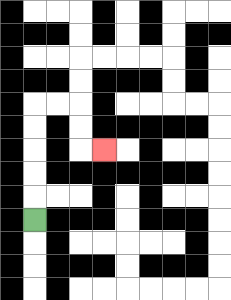{'start': '[1, 9]', 'end': '[4, 6]', 'path_directions': 'U,U,U,U,U,R,R,D,D,R', 'path_coordinates': '[[1, 9], [1, 8], [1, 7], [1, 6], [1, 5], [1, 4], [2, 4], [3, 4], [3, 5], [3, 6], [4, 6]]'}